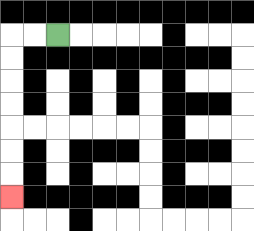{'start': '[2, 1]', 'end': '[0, 8]', 'path_directions': 'L,L,D,D,D,D,D,D,D', 'path_coordinates': '[[2, 1], [1, 1], [0, 1], [0, 2], [0, 3], [0, 4], [0, 5], [0, 6], [0, 7], [0, 8]]'}